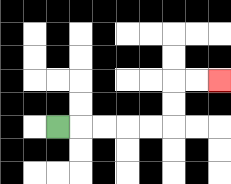{'start': '[2, 5]', 'end': '[9, 3]', 'path_directions': 'R,R,R,R,R,U,U,R,R', 'path_coordinates': '[[2, 5], [3, 5], [4, 5], [5, 5], [6, 5], [7, 5], [7, 4], [7, 3], [8, 3], [9, 3]]'}